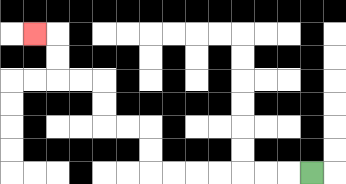{'start': '[13, 7]', 'end': '[1, 1]', 'path_directions': 'L,L,L,L,L,L,L,U,U,L,L,U,U,L,L,U,U,L', 'path_coordinates': '[[13, 7], [12, 7], [11, 7], [10, 7], [9, 7], [8, 7], [7, 7], [6, 7], [6, 6], [6, 5], [5, 5], [4, 5], [4, 4], [4, 3], [3, 3], [2, 3], [2, 2], [2, 1], [1, 1]]'}